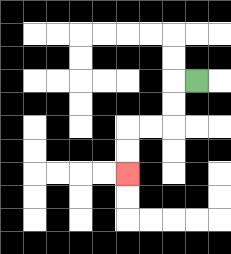{'start': '[8, 3]', 'end': '[5, 7]', 'path_directions': 'L,D,D,L,L,D,D', 'path_coordinates': '[[8, 3], [7, 3], [7, 4], [7, 5], [6, 5], [5, 5], [5, 6], [5, 7]]'}